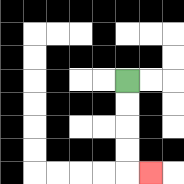{'start': '[5, 3]', 'end': '[6, 7]', 'path_directions': 'D,D,D,D,R', 'path_coordinates': '[[5, 3], [5, 4], [5, 5], [5, 6], [5, 7], [6, 7]]'}